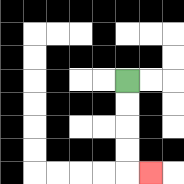{'start': '[5, 3]', 'end': '[6, 7]', 'path_directions': 'D,D,D,D,R', 'path_coordinates': '[[5, 3], [5, 4], [5, 5], [5, 6], [5, 7], [6, 7]]'}